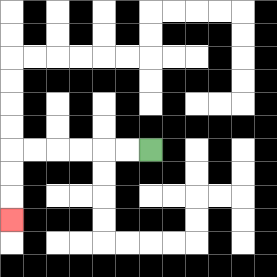{'start': '[6, 6]', 'end': '[0, 9]', 'path_directions': 'L,L,L,L,L,L,D,D,D', 'path_coordinates': '[[6, 6], [5, 6], [4, 6], [3, 6], [2, 6], [1, 6], [0, 6], [0, 7], [0, 8], [0, 9]]'}